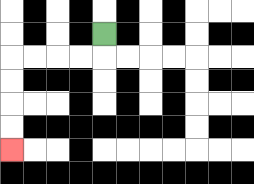{'start': '[4, 1]', 'end': '[0, 6]', 'path_directions': 'D,L,L,L,L,D,D,D,D', 'path_coordinates': '[[4, 1], [4, 2], [3, 2], [2, 2], [1, 2], [0, 2], [0, 3], [0, 4], [0, 5], [0, 6]]'}